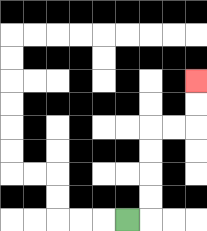{'start': '[5, 9]', 'end': '[8, 3]', 'path_directions': 'R,U,U,U,U,R,R,U,U', 'path_coordinates': '[[5, 9], [6, 9], [6, 8], [6, 7], [6, 6], [6, 5], [7, 5], [8, 5], [8, 4], [8, 3]]'}